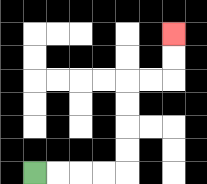{'start': '[1, 7]', 'end': '[7, 1]', 'path_directions': 'R,R,R,R,U,U,U,U,R,R,U,U', 'path_coordinates': '[[1, 7], [2, 7], [3, 7], [4, 7], [5, 7], [5, 6], [5, 5], [5, 4], [5, 3], [6, 3], [7, 3], [7, 2], [7, 1]]'}